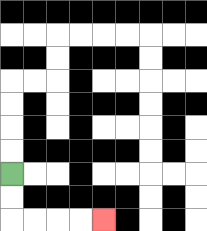{'start': '[0, 7]', 'end': '[4, 9]', 'path_directions': 'D,D,R,R,R,R', 'path_coordinates': '[[0, 7], [0, 8], [0, 9], [1, 9], [2, 9], [3, 9], [4, 9]]'}